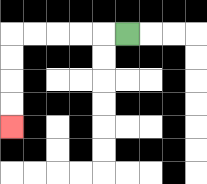{'start': '[5, 1]', 'end': '[0, 5]', 'path_directions': 'L,L,L,L,L,D,D,D,D', 'path_coordinates': '[[5, 1], [4, 1], [3, 1], [2, 1], [1, 1], [0, 1], [0, 2], [0, 3], [0, 4], [0, 5]]'}